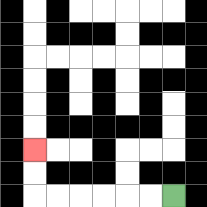{'start': '[7, 8]', 'end': '[1, 6]', 'path_directions': 'L,L,L,L,L,L,U,U', 'path_coordinates': '[[7, 8], [6, 8], [5, 8], [4, 8], [3, 8], [2, 8], [1, 8], [1, 7], [1, 6]]'}